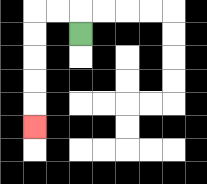{'start': '[3, 1]', 'end': '[1, 5]', 'path_directions': 'U,L,L,D,D,D,D,D', 'path_coordinates': '[[3, 1], [3, 0], [2, 0], [1, 0], [1, 1], [1, 2], [1, 3], [1, 4], [1, 5]]'}